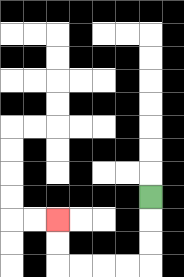{'start': '[6, 8]', 'end': '[2, 9]', 'path_directions': 'D,D,D,L,L,L,L,U,U', 'path_coordinates': '[[6, 8], [6, 9], [6, 10], [6, 11], [5, 11], [4, 11], [3, 11], [2, 11], [2, 10], [2, 9]]'}